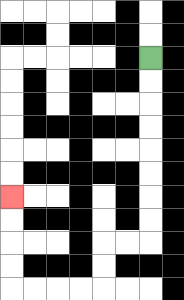{'start': '[6, 2]', 'end': '[0, 8]', 'path_directions': 'D,D,D,D,D,D,D,D,L,L,D,D,L,L,L,L,U,U,U,U', 'path_coordinates': '[[6, 2], [6, 3], [6, 4], [6, 5], [6, 6], [6, 7], [6, 8], [6, 9], [6, 10], [5, 10], [4, 10], [4, 11], [4, 12], [3, 12], [2, 12], [1, 12], [0, 12], [0, 11], [0, 10], [0, 9], [0, 8]]'}